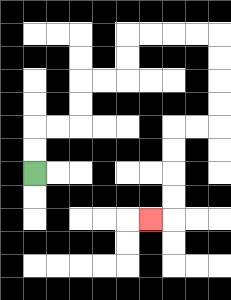{'start': '[1, 7]', 'end': '[6, 9]', 'path_directions': 'U,U,R,R,U,U,R,R,U,U,R,R,R,R,D,D,D,D,L,L,D,D,D,D,L', 'path_coordinates': '[[1, 7], [1, 6], [1, 5], [2, 5], [3, 5], [3, 4], [3, 3], [4, 3], [5, 3], [5, 2], [5, 1], [6, 1], [7, 1], [8, 1], [9, 1], [9, 2], [9, 3], [9, 4], [9, 5], [8, 5], [7, 5], [7, 6], [7, 7], [7, 8], [7, 9], [6, 9]]'}